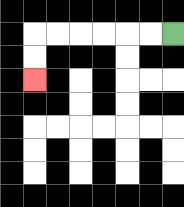{'start': '[7, 1]', 'end': '[1, 3]', 'path_directions': 'L,L,L,L,L,L,D,D', 'path_coordinates': '[[7, 1], [6, 1], [5, 1], [4, 1], [3, 1], [2, 1], [1, 1], [1, 2], [1, 3]]'}